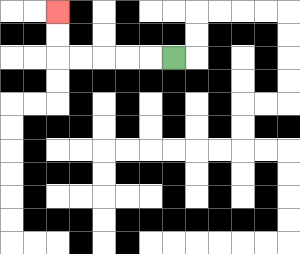{'start': '[7, 2]', 'end': '[2, 0]', 'path_directions': 'L,L,L,L,L,U,U', 'path_coordinates': '[[7, 2], [6, 2], [5, 2], [4, 2], [3, 2], [2, 2], [2, 1], [2, 0]]'}